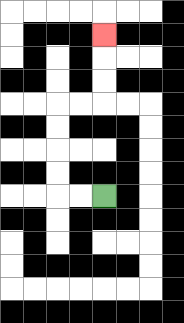{'start': '[4, 8]', 'end': '[4, 1]', 'path_directions': 'L,L,U,U,U,U,R,R,U,U,U', 'path_coordinates': '[[4, 8], [3, 8], [2, 8], [2, 7], [2, 6], [2, 5], [2, 4], [3, 4], [4, 4], [4, 3], [4, 2], [4, 1]]'}